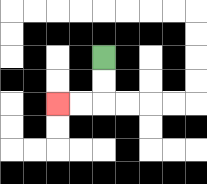{'start': '[4, 2]', 'end': '[2, 4]', 'path_directions': 'D,D,L,L', 'path_coordinates': '[[4, 2], [4, 3], [4, 4], [3, 4], [2, 4]]'}